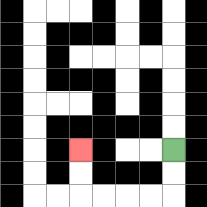{'start': '[7, 6]', 'end': '[3, 6]', 'path_directions': 'D,D,L,L,L,L,U,U', 'path_coordinates': '[[7, 6], [7, 7], [7, 8], [6, 8], [5, 8], [4, 8], [3, 8], [3, 7], [3, 6]]'}